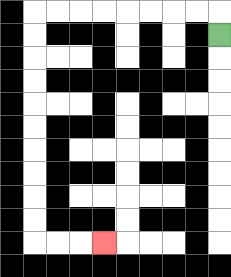{'start': '[9, 1]', 'end': '[4, 10]', 'path_directions': 'U,L,L,L,L,L,L,L,L,D,D,D,D,D,D,D,D,D,D,R,R,R', 'path_coordinates': '[[9, 1], [9, 0], [8, 0], [7, 0], [6, 0], [5, 0], [4, 0], [3, 0], [2, 0], [1, 0], [1, 1], [1, 2], [1, 3], [1, 4], [1, 5], [1, 6], [1, 7], [1, 8], [1, 9], [1, 10], [2, 10], [3, 10], [4, 10]]'}